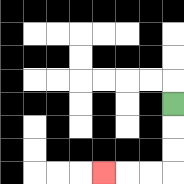{'start': '[7, 4]', 'end': '[4, 7]', 'path_directions': 'D,D,D,L,L,L', 'path_coordinates': '[[7, 4], [7, 5], [7, 6], [7, 7], [6, 7], [5, 7], [4, 7]]'}